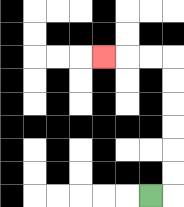{'start': '[6, 8]', 'end': '[4, 2]', 'path_directions': 'R,U,U,U,U,U,U,L,L,L', 'path_coordinates': '[[6, 8], [7, 8], [7, 7], [7, 6], [7, 5], [7, 4], [7, 3], [7, 2], [6, 2], [5, 2], [4, 2]]'}